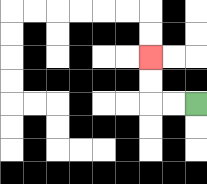{'start': '[8, 4]', 'end': '[6, 2]', 'path_directions': 'L,L,U,U', 'path_coordinates': '[[8, 4], [7, 4], [6, 4], [6, 3], [6, 2]]'}